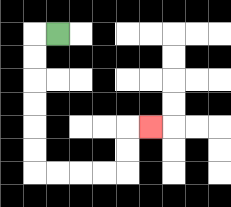{'start': '[2, 1]', 'end': '[6, 5]', 'path_directions': 'L,D,D,D,D,D,D,R,R,R,R,U,U,R', 'path_coordinates': '[[2, 1], [1, 1], [1, 2], [1, 3], [1, 4], [1, 5], [1, 6], [1, 7], [2, 7], [3, 7], [4, 7], [5, 7], [5, 6], [5, 5], [6, 5]]'}